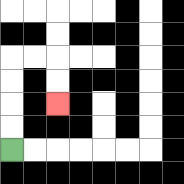{'start': '[0, 6]', 'end': '[2, 4]', 'path_directions': 'U,U,U,U,R,R,D,D', 'path_coordinates': '[[0, 6], [0, 5], [0, 4], [0, 3], [0, 2], [1, 2], [2, 2], [2, 3], [2, 4]]'}